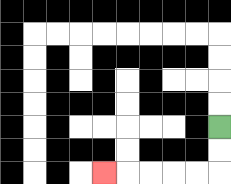{'start': '[9, 5]', 'end': '[4, 7]', 'path_directions': 'D,D,L,L,L,L,L', 'path_coordinates': '[[9, 5], [9, 6], [9, 7], [8, 7], [7, 7], [6, 7], [5, 7], [4, 7]]'}